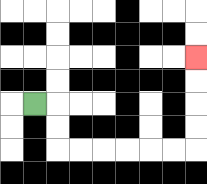{'start': '[1, 4]', 'end': '[8, 2]', 'path_directions': 'R,D,D,R,R,R,R,R,R,U,U,U,U', 'path_coordinates': '[[1, 4], [2, 4], [2, 5], [2, 6], [3, 6], [4, 6], [5, 6], [6, 6], [7, 6], [8, 6], [8, 5], [8, 4], [8, 3], [8, 2]]'}